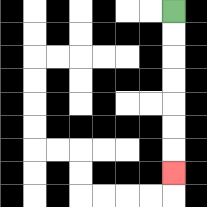{'start': '[7, 0]', 'end': '[7, 7]', 'path_directions': 'D,D,D,D,D,D,D', 'path_coordinates': '[[7, 0], [7, 1], [7, 2], [7, 3], [7, 4], [7, 5], [7, 6], [7, 7]]'}